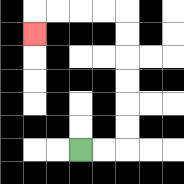{'start': '[3, 6]', 'end': '[1, 1]', 'path_directions': 'R,R,U,U,U,U,U,U,L,L,L,L,D', 'path_coordinates': '[[3, 6], [4, 6], [5, 6], [5, 5], [5, 4], [5, 3], [5, 2], [5, 1], [5, 0], [4, 0], [3, 0], [2, 0], [1, 0], [1, 1]]'}